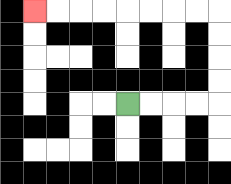{'start': '[5, 4]', 'end': '[1, 0]', 'path_directions': 'R,R,R,R,U,U,U,U,L,L,L,L,L,L,L,L', 'path_coordinates': '[[5, 4], [6, 4], [7, 4], [8, 4], [9, 4], [9, 3], [9, 2], [9, 1], [9, 0], [8, 0], [7, 0], [6, 0], [5, 0], [4, 0], [3, 0], [2, 0], [1, 0]]'}